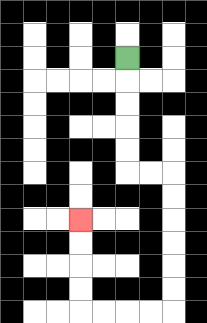{'start': '[5, 2]', 'end': '[3, 9]', 'path_directions': 'D,D,D,D,D,R,R,D,D,D,D,D,D,L,L,L,L,U,U,U,U', 'path_coordinates': '[[5, 2], [5, 3], [5, 4], [5, 5], [5, 6], [5, 7], [6, 7], [7, 7], [7, 8], [7, 9], [7, 10], [7, 11], [7, 12], [7, 13], [6, 13], [5, 13], [4, 13], [3, 13], [3, 12], [3, 11], [3, 10], [3, 9]]'}